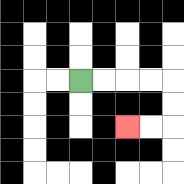{'start': '[3, 3]', 'end': '[5, 5]', 'path_directions': 'R,R,R,R,D,D,L,L', 'path_coordinates': '[[3, 3], [4, 3], [5, 3], [6, 3], [7, 3], [7, 4], [7, 5], [6, 5], [5, 5]]'}